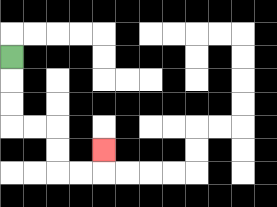{'start': '[0, 2]', 'end': '[4, 6]', 'path_directions': 'D,D,D,R,R,D,D,R,R,U', 'path_coordinates': '[[0, 2], [0, 3], [0, 4], [0, 5], [1, 5], [2, 5], [2, 6], [2, 7], [3, 7], [4, 7], [4, 6]]'}